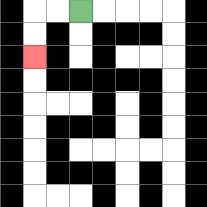{'start': '[3, 0]', 'end': '[1, 2]', 'path_directions': 'L,L,D,D', 'path_coordinates': '[[3, 0], [2, 0], [1, 0], [1, 1], [1, 2]]'}